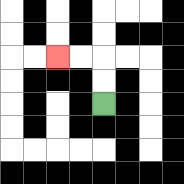{'start': '[4, 4]', 'end': '[2, 2]', 'path_directions': 'U,U,L,L', 'path_coordinates': '[[4, 4], [4, 3], [4, 2], [3, 2], [2, 2]]'}